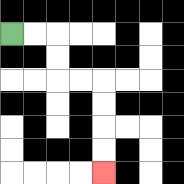{'start': '[0, 1]', 'end': '[4, 7]', 'path_directions': 'R,R,D,D,R,R,D,D,D,D', 'path_coordinates': '[[0, 1], [1, 1], [2, 1], [2, 2], [2, 3], [3, 3], [4, 3], [4, 4], [4, 5], [4, 6], [4, 7]]'}